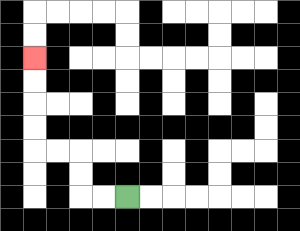{'start': '[5, 8]', 'end': '[1, 2]', 'path_directions': 'L,L,U,U,L,L,U,U,U,U', 'path_coordinates': '[[5, 8], [4, 8], [3, 8], [3, 7], [3, 6], [2, 6], [1, 6], [1, 5], [1, 4], [1, 3], [1, 2]]'}